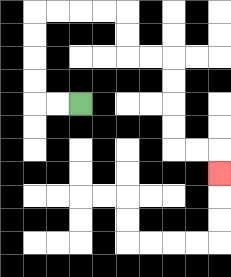{'start': '[3, 4]', 'end': '[9, 7]', 'path_directions': 'L,L,U,U,U,U,R,R,R,R,D,D,R,R,D,D,D,D,R,R,D', 'path_coordinates': '[[3, 4], [2, 4], [1, 4], [1, 3], [1, 2], [1, 1], [1, 0], [2, 0], [3, 0], [4, 0], [5, 0], [5, 1], [5, 2], [6, 2], [7, 2], [7, 3], [7, 4], [7, 5], [7, 6], [8, 6], [9, 6], [9, 7]]'}